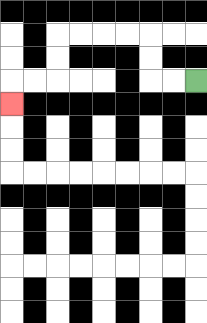{'start': '[8, 3]', 'end': '[0, 4]', 'path_directions': 'L,L,U,U,L,L,L,L,D,D,L,L,D', 'path_coordinates': '[[8, 3], [7, 3], [6, 3], [6, 2], [6, 1], [5, 1], [4, 1], [3, 1], [2, 1], [2, 2], [2, 3], [1, 3], [0, 3], [0, 4]]'}